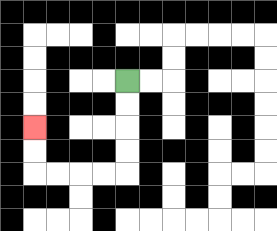{'start': '[5, 3]', 'end': '[1, 5]', 'path_directions': 'D,D,D,D,L,L,L,L,U,U', 'path_coordinates': '[[5, 3], [5, 4], [5, 5], [5, 6], [5, 7], [4, 7], [3, 7], [2, 7], [1, 7], [1, 6], [1, 5]]'}